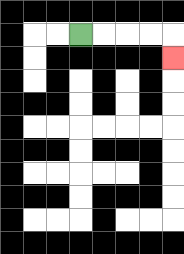{'start': '[3, 1]', 'end': '[7, 2]', 'path_directions': 'R,R,R,R,D', 'path_coordinates': '[[3, 1], [4, 1], [5, 1], [6, 1], [7, 1], [7, 2]]'}